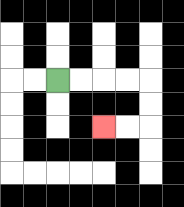{'start': '[2, 3]', 'end': '[4, 5]', 'path_directions': 'R,R,R,R,D,D,L,L', 'path_coordinates': '[[2, 3], [3, 3], [4, 3], [5, 3], [6, 3], [6, 4], [6, 5], [5, 5], [4, 5]]'}